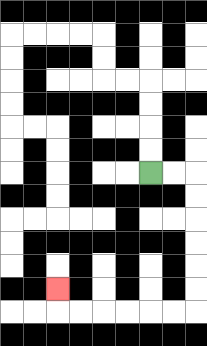{'start': '[6, 7]', 'end': '[2, 12]', 'path_directions': 'R,R,D,D,D,D,D,D,L,L,L,L,L,L,U', 'path_coordinates': '[[6, 7], [7, 7], [8, 7], [8, 8], [8, 9], [8, 10], [8, 11], [8, 12], [8, 13], [7, 13], [6, 13], [5, 13], [4, 13], [3, 13], [2, 13], [2, 12]]'}